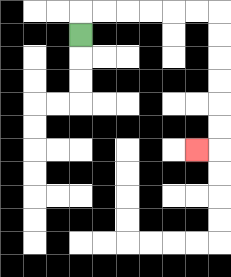{'start': '[3, 1]', 'end': '[8, 6]', 'path_directions': 'U,R,R,R,R,R,R,D,D,D,D,D,D,L', 'path_coordinates': '[[3, 1], [3, 0], [4, 0], [5, 0], [6, 0], [7, 0], [8, 0], [9, 0], [9, 1], [9, 2], [9, 3], [9, 4], [9, 5], [9, 6], [8, 6]]'}